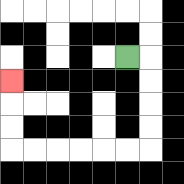{'start': '[5, 2]', 'end': '[0, 3]', 'path_directions': 'R,D,D,D,D,L,L,L,L,L,L,U,U,U', 'path_coordinates': '[[5, 2], [6, 2], [6, 3], [6, 4], [6, 5], [6, 6], [5, 6], [4, 6], [3, 6], [2, 6], [1, 6], [0, 6], [0, 5], [0, 4], [0, 3]]'}